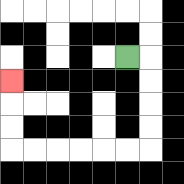{'start': '[5, 2]', 'end': '[0, 3]', 'path_directions': 'R,D,D,D,D,L,L,L,L,L,L,U,U,U', 'path_coordinates': '[[5, 2], [6, 2], [6, 3], [6, 4], [6, 5], [6, 6], [5, 6], [4, 6], [3, 6], [2, 6], [1, 6], [0, 6], [0, 5], [0, 4], [0, 3]]'}